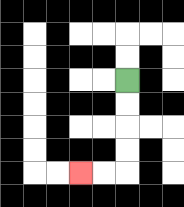{'start': '[5, 3]', 'end': '[3, 7]', 'path_directions': 'D,D,D,D,L,L', 'path_coordinates': '[[5, 3], [5, 4], [5, 5], [5, 6], [5, 7], [4, 7], [3, 7]]'}